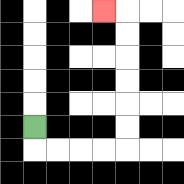{'start': '[1, 5]', 'end': '[4, 0]', 'path_directions': 'D,R,R,R,R,U,U,U,U,U,U,L', 'path_coordinates': '[[1, 5], [1, 6], [2, 6], [3, 6], [4, 6], [5, 6], [5, 5], [5, 4], [5, 3], [5, 2], [5, 1], [5, 0], [4, 0]]'}